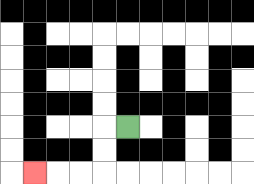{'start': '[5, 5]', 'end': '[1, 7]', 'path_directions': 'L,D,D,L,L,L', 'path_coordinates': '[[5, 5], [4, 5], [4, 6], [4, 7], [3, 7], [2, 7], [1, 7]]'}